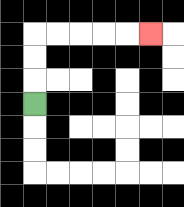{'start': '[1, 4]', 'end': '[6, 1]', 'path_directions': 'U,U,U,R,R,R,R,R', 'path_coordinates': '[[1, 4], [1, 3], [1, 2], [1, 1], [2, 1], [3, 1], [4, 1], [5, 1], [6, 1]]'}